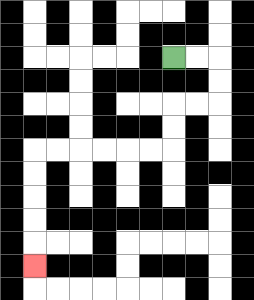{'start': '[7, 2]', 'end': '[1, 11]', 'path_directions': 'R,R,D,D,L,L,D,D,L,L,L,L,L,L,D,D,D,D,D', 'path_coordinates': '[[7, 2], [8, 2], [9, 2], [9, 3], [9, 4], [8, 4], [7, 4], [7, 5], [7, 6], [6, 6], [5, 6], [4, 6], [3, 6], [2, 6], [1, 6], [1, 7], [1, 8], [1, 9], [1, 10], [1, 11]]'}